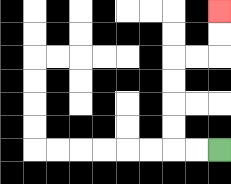{'start': '[9, 6]', 'end': '[9, 0]', 'path_directions': 'L,L,U,U,U,U,R,R,U,U', 'path_coordinates': '[[9, 6], [8, 6], [7, 6], [7, 5], [7, 4], [7, 3], [7, 2], [8, 2], [9, 2], [9, 1], [9, 0]]'}